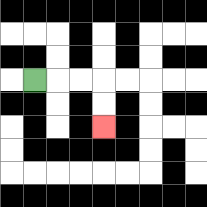{'start': '[1, 3]', 'end': '[4, 5]', 'path_directions': 'R,R,R,D,D', 'path_coordinates': '[[1, 3], [2, 3], [3, 3], [4, 3], [4, 4], [4, 5]]'}